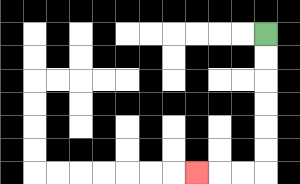{'start': '[11, 1]', 'end': '[8, 7]', 'path_directions': 'D,D,D,D,D,D,L,L,L', 'path_coordinates': '[[11, 1], [11, 2], [11, 3], [11, 4], [11, 5], [11, 6], [11, 7], [10, 7], [9, 7], [8, 7]]'}